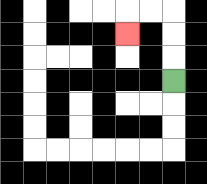{'start': '[7, 3]', 'end': '[5, 1]', 'path_directions': 'U,U,U,L,L,D', 'path_coordinates': '[[7, 3], [7, 2], [7, 1], [7, 0], [6, 0], [5, 0], [5, 1]]'}